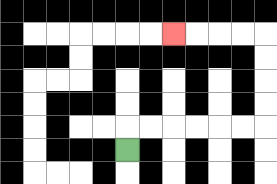{'start': '[5, 6]', 'end': '[7, 1]', 'path_directions': 'U,R,R,R,R,R,R,U,U,U,U,L,L,L,L', 'path_coordinates': '[[5, 6], [5, 5], [6, 5], [7, 5], [8, 5], [9, 5], [10, 5], [11, 5], [11, 4], [11, 3], [11, 2], [11, 1], [10, 1], [9, 1], [8, 1], [7, 1]]'}